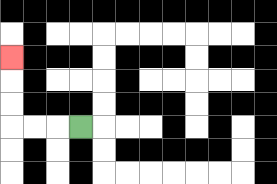{'start': '[3, 5]', 'end': '[0, 2]', 'path_directions': 'L,L,L,U,U,U', 'path_coordinates': '[[3, 5], [2, 5], [1, 5], [0, 5], [0, 4], [0, 3], [0, 2]]'}